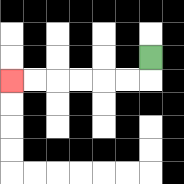{'start': '[6, 2]', 'end': '[0, 3]', 'path_directions': 'D,L,L,L,L,L,L', 'path_coordinates': '[[6, 2], [6, 3], [5, 3], [4, 3], [3, 3], [2, 3], [1, 3], [0, 3]]'}